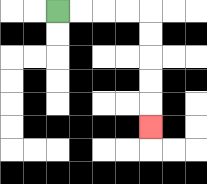{'start': '[2, 0]', 'end': '[6, 5]', 'path_directions': 'R,R,R,R,D,D,D,D,D', 'path_coordinates': '[[2, 0], [3, 0], [4, 0], [5, 0], [6, 0], [6, 1], [6, 2], [6, 3], [6, 4], [6, 5]]'}